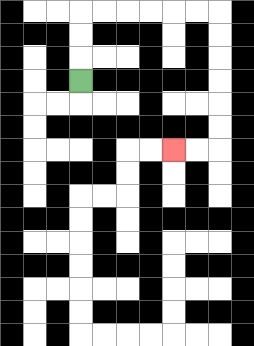{'start': '[3, 3]', 'end': '[7, 6]', 'path_directions': 'U,U,U,R,R,R,R,R,R,D,D,D,D,D,D,L,L', 'path_coordinates': '[[3, 3], [3, 2], [3, 1], [3, 0], [4, 0], [5, 0], [6, 0], [7, 0], [8, 0], [9, 0], [9, 1], [9, 2], [9, 3], [9, 4], [9, 5], [9, 6], [8, 6], [7, 6]]'}